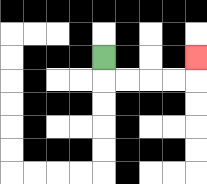{'start': '[4, 2]', 'end': '[8, 2]', 'path_directions': 'D,R,R,R,R,U', 'path_coordinates': '[[4, 2], [4, 3], [5, 3], [6, 3], [7, 3], [8, 3], [8, 2]]'}